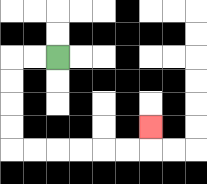{'start': '[2, 2]', 'end': '[6, 5]', 'path_directions': 'L,L,D,D,D,D,R,R,R,R,R,R,U', 'path_coordinates': '[[2, 2], [1, 2], [0, 2], [0, 3], [0, 4], [0, 5], [0, 6], [1, 6], [2, 6], [3, 6], [4, 6], [5, 6], [6, 6], [6, 5]]'}